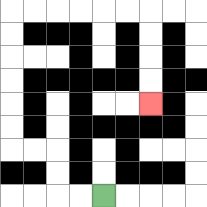{'start': '[4, 8]', 'end': '[6, 4]', 'path_directions': 'L,L,U,U,L,L,U,U,U,U,U,U,R,R,R,R,R,R,D,D,D,D', 'path_coordinates': '[[4, 8], [3, 8], [2, 8], [2, 7], [2, 6], [1, 6], [0, 6], [0, 5], [0, 4], [0, 3], [0, 2], [0, 1], [0, 0], [1, 0], [2, 0], [3, 0], [4, 0], [5, 0], [6, 0], [6, 1], [6, 2], [6, 3], [6, 4]]'}